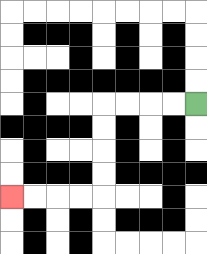{'start': '[8, 4]', 'end': '[0, 8]', 'path_directions': 'L,L,L,L,D,D,D,D,L,L,L,L', 'path_coordinates': '[[8, 4], [7, 4], [6, 4], [5, 4], [4, 4], [4, 5], [4, 6], [4, 7], [4, 8], [3, 8], [2, 8], [1, 8], [0, 8]]'}